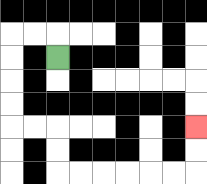{'start': '[2, 2]', 'end': '[8, 5]', 'path_directions': 'U,L,L,D,D,D,D,R,R,D,D,R,R,R,R,R,R,U,U', 'path_coordinates': '[[2, 2], [2, 1], [1, 1], [0, 1], [0, 2], [0, 3], [0, 4], [0, 5], [1, 5], [2, 5], [2, 6], [2, 7], [3, 7], [4, 7], [5, 7], [6, 7], [7, 7], [8, 7], [8, 6], [8, 5]]'}